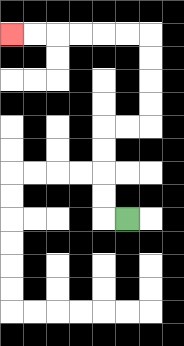{'start': '[5, 9]', 'end': '[0, 1]', 'path_directions': 'L,U,U,U,U,R,R,U,U,U,U,L,L,L,L,L,L', 'path_coordinates': '[[5, 9], [4, 9], [4, 8], [4, 7], [4, 6], [4, 5], [5, 5], [6, 5], [6, 4], [6, 3], [6, 2], [6, 1], [5, 1], [4, 1], [3, 1], [2, 1], [1, 1], [0, 1]]'}